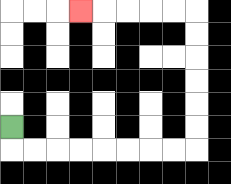{'start': '[0, 5]', 'end': '[3, 0]', 'path_directions': 'D,R,R,R,R,R,R,R,R,U,U,U,U,U,U,L,L,L,L,L', 'path_coordinates': '[[0, 5], [0, 6], [1, 6], [2, 6], [3, 6], [4, 6], [5, 6], [6, 6], [7, 6], [8, 6], [8, 5], [8, 4], [8, 3], [8, 2], [8, 1], [8, 0], [7, 0], [6, 0], [5, 0], [4, 0], [3, 0]]'}